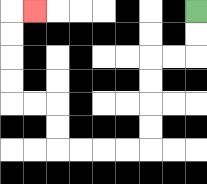{'start': '[8, 0]', 'end': '[1, 0]', 'path_directions': 'D,D,L,L,D,D,D,D,L,L,L,L,U,U,L,L,U,U,U,U,R', 'path_coordinates': '[[8, 0], [8, 1], [8, 2], [7, 2], [6, 2], [6, 3], [6, 4], [6, 5], [6, 6], [5, 6], [4, 6], [3, 6], [2, 6], [2, 5], [2, 4], [1, 4], [0, 4], [0, 3], [0, 2], [0, 1], [0, 0], [1, 0]]'}